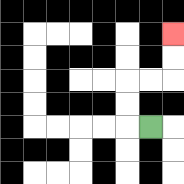{'start': '[6, 5]', 'end': '[7, 1]', 'path_directions': 'L,U,U,R,R,U,U', 'path_coordinates': '[[6, 5], [5, 5], [5, 4], [5, 3], [6, 3], [7, 3], [7, 2], [7, 1]]'}